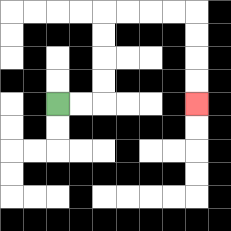{'start': '[2, 4]', 'end': '[8, 4]', 'path_directions': 'R,R,U,U,U,U,R,R,R,R,D,D,D,D', 'path_coordinates': '[[2, 4], [3, 4], [4, 4], [4, 3], [4, 2], [4, 1], [4, 0], [5, 0], [6, 0], [7, 0], [8, 0], [8, 1], [8, 2], [8, 3], [8, 4]]'}